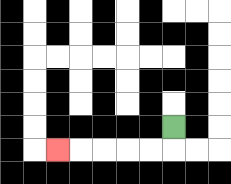{'start': '[7, 5]', 'end': '[2, 6]', 'path_directions': 'D,L,L,L,L,L', 'path_coordinates': '[[7, 5], [7, 6], [6, 6], [5, 6], [4, 6], [3, 6], [2, 6]]'}